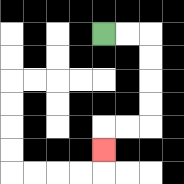{'start': '[4, 1]', 'end': '[4, 6]', 'path_directions': 'R,R,D,D,D,D,L,L,D', 'path_coordinates': '[[4, 1], [5, 1], [6, 1], [6, 2], [6, 3], [6, 4], [6, 5], [5, 5], [4, 5], [4, 6]]'}